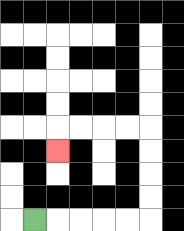{'start': '[1, 9]', 'end': '[2, 6]', 'path_directions': 'R,R,R,R,R,U,U,U,U,L,L,L,L,D', 'path_coordinates': '[[1, 9], [2, 9], [3, 9], [4, 9], [5, 9], [6, 9], [6, 8], [6, 7], [6, 6], [6, 5], [5, 5], [4, 5], [3, 5], [2, 5], [2, 6]]'}